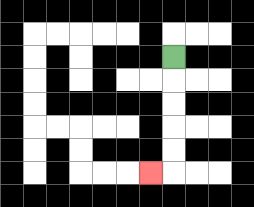{'start': '[7, 2]', 'end': '[6, 7]', 'path_directions': 'D,D,D,D,D,L', 'path_coordinates': '[[7, 2], [7, 3], [7, 4], [7, 5], [7, 6], [7, 7], [6, 7]]'}